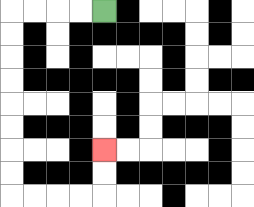{'start': '[4, 0]', 'end': '[4, 6]', 'path_directions': 'L,L,L,L,D,D,D,D,D,D,D,D,R,R,R,R,U,U', 'path_coordinates': '[[4, 0], [3, 0], [2, 0], [1, 0], [0, 0], [0, 1], [0, 2], [0, 3], [0, 4], [0, 5], [0, 6], [0, 7], [0, 8], [1, 8], [2, 8], [3, 8], [4, 8], [4, 7], [4, 6]]'}